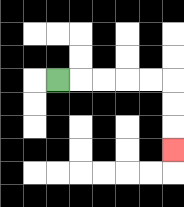{'start': '[2, 3]', 'end': '[7, 6]', 'path_directions': 'R,R,R,R,R,D,D,D', 'path_coordinates': '[[2, 3], [3, 3], [4, 3], [5, 3], [6, 3], [7, 3], [7, 4], [7, 5], [7, 6]]'}